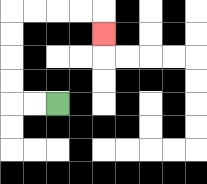{'start': '[2, 4]', 'end': '[4, 1]', 'path_directions': 'L,L,U,U,U,U,R,R,R,R,D', 'path_coordinates': '[[2, 4], [1, 4], [0, 4], [0, 3], [0, 2], [0, 1], [0, 0], [1, 0], [2, 0], [3, 0], [4, 0], [4, 1]]'}